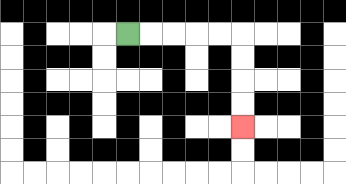{'start': '[5, 1]', 'end': '[10, 5]', 'path_directions': 'R,R,R,R,R,D,D,D,D', 'path_coordinates': '[[5, 1], [6, 1], [7, 1], [8, 1], [9, 1], [10, 1], [10, 2], [10, 3], [10, 4], [10, 5]]'}